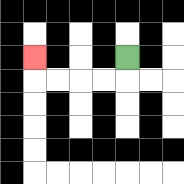{'start': '[5, 2]', 'end': '[1, 2]', 'path_directions': 'D,L,L,L,L,U', 'path_coordinates': '[[5, 2], [5, 3], [4, 3], [3, 3], [2, 3], [1, 3], [1, 2]]'}